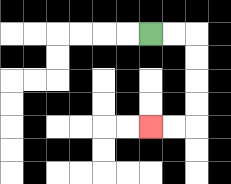{'start': '[6, 1]', 'end': '[6, 5]', 'path_directions': 'R,R,D,D,D,D,L,L', 'path_coordinates': '[[6, 1], [7, 1], [8, 1], [8, 2], [8, 3], [8, 4], [8, 5], [7, 5], [6, 5]]'}